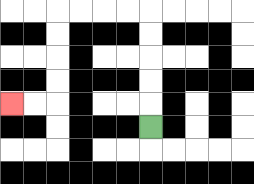{'start': '[6, 5]', 'end': '[0, 4]', 'path_directions': 'U,U,U,U,U,L,L,L,L,D,D,D,D,L,L', 'path_coordinates': '[[6, 5], [6, 4], [6, 3], [6, 2], [6, 1], [6, 0], [5, 0], [4, 0], [3, 0], [2, 0], [2, 1], [2, 2], [2, 3], [2, 4], [1, 4], [0, 4]]'}